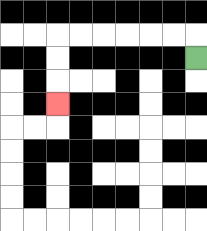{'start': '[8, 2]', 'end': '[2, 4]', 'path_directions': 'U,L,L,L,L,L,L,D,D,D', 'path_coordinates': '[[8, 2], [8, 1], [7, 1], [6, 1], [5, 1], [4, 1], [3, 1], [2, 1], [2, 2], [2, 3], [2, 4]]'}